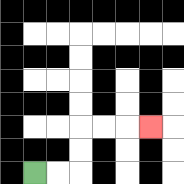{'start': '[1, 7]', 'end': '[6, 5]', 'path_directions': 'R,R,U,U,R,R,R', 'path_coordinates': '[[1, 7], [2, 7], [3, 7], [3, 6], [3, 5], [4, 5], [5, 5], [6, 5]]'}